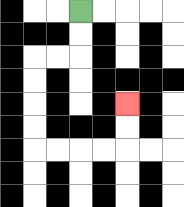{'start': '[3, 0]', 'end': '[5, 4]', 'path_directions': 'D,D,L,L,D,D,D,D,R,R,R,R,U,U', 'path_coordinates': '[[3, 0], [3, 1], [3, 2], [2, 2], [1, 2], [1, 3], [1, 4], [1, 5], [1, 6], [2, 6], [3, 6], [4, 6], [5, 6], [5, 5], [5, 4]]'}